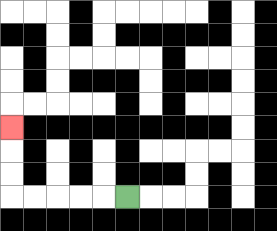{'start': '[5, 8]', 'end': '[0, 5]', 'path_directions': 'L,L,L,L,L,U,U,U', 'path_coordinates': '[[5, 8], [4, 8], [3, 8], [2, 8], [1, 8], [0, 8], [0, 7], [0, 6], [0, 5]]'}